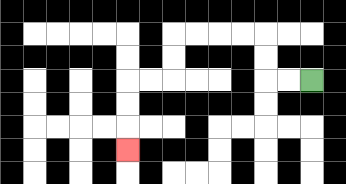{'start': '[13, 3]', 'end': '[5, 6]', 'path_directions': 'L,L,U,U,L,L,L,L,D,D,L,L,D,D,D', 'path_coordinates': '[[13, 3], [12, 3], [11, 3], [11, 2], [11, 1], [10, 1], [9, 1], [8, 1], [7, 1], [7, 2], [7, 3], [6, 3], [5, 3], [5, 4], [5, 5], [5, 6]]'}